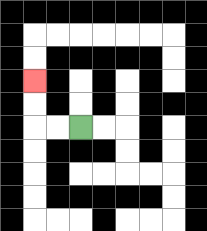{'start': '[3, 5]', 'end': '[1, 3]', 'path_directions': 'L,L,U,U', 'path_coordinates': '[[3, 5], [2, 5], [1, 5], [1, 4], [1, 3]]'}